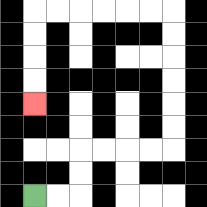{'start': '[1, 8]', 'end': '[1, 4]', 'path_directions': 'R,R,U,U,R,R,R,R,U,U,U,U,U,U,L,L,L,L,L,L,D,D,D,D', 'path_coordinates': '[[1, 8], [2, 8], [3, 8], [3, 7], [3, 6], [4, 6], [5, 6], [6, 6], [7, 6], [7, 5], [7, 4], [7, 3], [7, 2], [7, 1], [7, 0], [6, 0], [5, 0], [4, 0], [3, 0], [2, 0], [1, 0], [1, 1], [1, 2], [1, 3], [1, 4]]'}